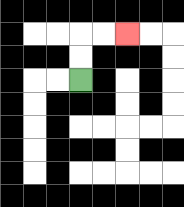{'start': '[3, 3]', 'end': '[5, 1]', 'path_directions': 'U,U,R,R', 'path_coordinates': '[[3, 3], [3, 2], [3, 1], [4, 1], [5, 1]]'}